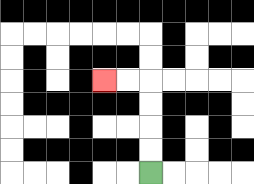{'start': '[6, 7]', 'end': '[4, 3]', 'path_directions': 'U,U,U,U,L,L', 'path_coordinates': '[[6, 7], [6, 6], [6, 5], [6, 4], [6, 3], [5, 3], [4, 3]]'}